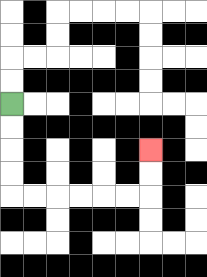{'start': '[0, 4]', 'end': '[6, 6]', 'path_directions': 'D,D,D,D,R,R,R,R,R,R,U,U', 'path_coordinates': '[[0, 4], [0, 5], [0, 6], [0, 7], [0, 8], [1, 8], [2, 8], [3, 8], [4, 8], [5, 8], [6, 8], [6, 7], [6, 6]]'}